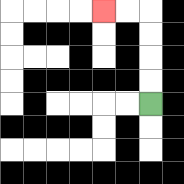{'start': '[6, 4]', 'end': '[4, 0]', 'path_directions': 'U,U,U,U,L,L', 'path_coordinates': '[[6, 4], [6, 3], [6, 2], [6, 1], [6, 0], [5, 0], [4, 0]]'}